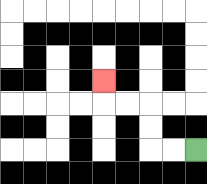{'start': '[8, 6]', 'end': '[4, 3]', 'path_directions': 'L,L,U,U,L,L,U', 'path_coordinates': '[[8, 6], [7, 6], [6, 6], [6, 5], [6, 4], [5, 4], [4, 4], [4, 3]]'}